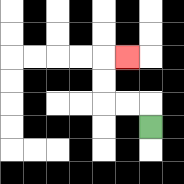{'start': '[6, 5]', 'end': '[5, 2]', 'path_directions': 'U,L,L,U,U,R', 'path_coordinates': '[[6, 5], [6, 4], [5, 4], [4, 4], [4, 3], [4, 2], [5, 2]]'}